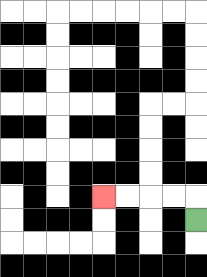{'start': '[8, 9]', 'end': '[4, 8]', 'path_directions': 'U,L,L,L,L', 'path_coordinates': '[[8, 9], [8, 8], [7, 8], [6, 8], [5, 8], [4, 8]]'}